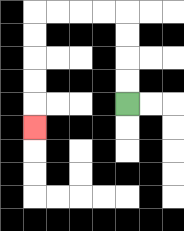{'start': '[5, 4]', 'end': '[1, 5]', 'path_directions': 'U,U,U,U,L,L,L,L,D,D,D,D,D', 'path_coordinates': '[[5, 4], [5, 3], [5, 2], [5, 1], [5, 0], [4, 0], [3, 0], [2, 0], [1, 0], [1, 1], [1, 2], [1, 3], [1, 4], [1, 5]]'}